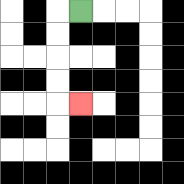{'start': '[3, 0]', 'end': '[3, 4]', 'path_directions': 'L,D,D,D,D,R', 'path_coordinates': '[[3, 0], [2, 0], [2, 1], [2, 2], [2, 3], [2, 4], [3, 4]]'}